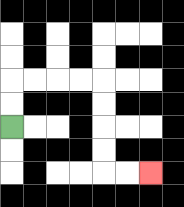{'start': '[0, 5]', 'end': '[6, 7]', 'path_directions': 'U,U,R,R,R,R,D,D,D,D,R,R', 'path_coordinates': '[[0, 5], [0, 4], [0, 3], [1, 3], [2, 3], [3, 3], [4, 3], [4, 4], [4, 5], [4, 6], [4, 7], [5, 7], [6, 7]]'}